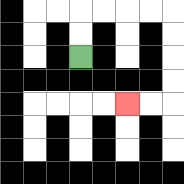{'start': '[3, 2]', 'end': '[5, 4]', 'path_directions': 'U,U,R,R,R,R,D,D,D,D,L,L', 'path_coordinates': '[[3, 2], [3, 1], [3, 0], [4, 0], [5, 0], [6, 0], [7, 0], [7, 1], [7, 2], [7, 3], [7, 4], [6, 4], [5, 4]]'}